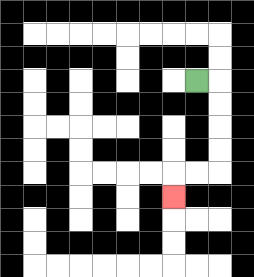{'start': '[8, 3]', 'end': '[7, 8]', 'path_directions': 'R,D,D,D,D,L,L,D', 'path_coordinates': '[[8, 3], [9, 3], [9, 4], [9, 5], [9, 6], [9, 7], [8, 7], [7, 7], [7, 8]]'}